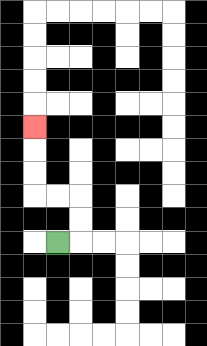{'start': '[2, 10]', 'end': '[1, 5]', 'path_directions': 'R,U,U,L,L,U,U,U', 'path_coordinates': '[[2, 10], [3, 10], [3, 9], [3, 8], [2, 8], [1, 8], [1, 7], [1, 6], [1, 5]]'}